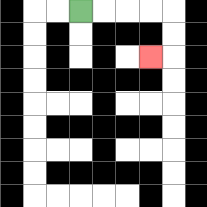{'start': '[3, 0]', 'end': '[6, 2]', 'path_directions': 'R,R,R,R,D,D,L', 'path_coordinates': '[[3, 0], [4, 0], [5, 0], [6, 0], [7, 0], [7, 1], [7, 2], [6, 2]]'}